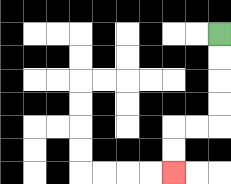{'start': '[9, 1]', 'end': '[7, 7]', 'path_directions': 'D,D,D,D,L,L,D,D', 'path_coordinates': '[[9, 1], [9, 2], [9, 3], [9, 4], [9, 5], [8, 5], [7, 5], [7, 6], [7, 7]]'}